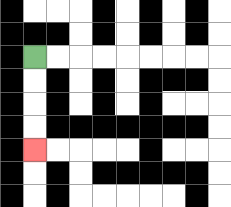{'start': '[1, 2]', 'end': '[1, 6]', 'path_directions': 'D,D,D,D', 'path_coordinates': '[[1, 2], [1, 3], [1, 4], [1, 5], [1, 6]]'}